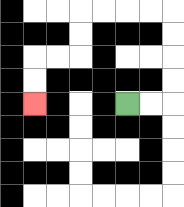{'start': '[5, 4]', 'end': '[1, 4]', 'path_directions': 'R,R,U,U,U,U,L,L,L,L,D,D,L,L,D,D', 'path_coordinates': '[[5, 4], [6, 4], [7, 4], [7, 3], [7, 2], [7, 1], [7, 0], [6, 0], [5, 0], [4, 0], [3, 0], [3, 1], [3, 2], [2, 2], [1, 2], [1, 3], [1, 4]]'}